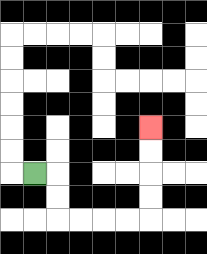{'start': '[1, 7]', 'end': '[6, 5]', 'path_directions': 'R,D,D,R,R,R,R,U,U,U,U', 'path_coordinates': '[[1, 7], [2, 7], [2, 8], [2, 9], [3, 9], [4, 9], [5, 9], [6, 9], [6, 8], [6, 7], [6, 6], [6, 5]]'}